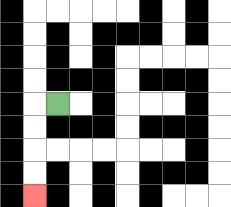{'start': '[2, 4]', 'end': '[1, 8]', 'path_directions': 'L,D,D,D,D', 'path_coordinates': '[[2, 4], [1, 4], [1, 5], [1, 6], [1, 7], [1, 8]]'}